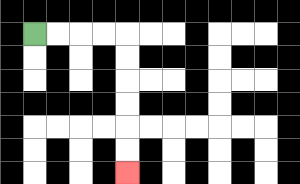{'start': '[1, 1]', 'end': '[5, 7]', 'path_directions': 'R,R,R,R,D,D,D,D,D,D', 'path_coordinates': '[[1, 1], [2, 1], [3, 1], [4, 1], [5, 1], [5, 2], [5, 3], [5, 4], [5, 5], [5, 6], [5, 7]]'}